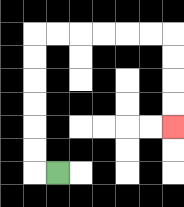{'start': '[2, 7]', 'end': '[7, 5]', 'path_directions': 'L,U,U,U,U,U,U,R,R,R,R,R,R,D,D,D,D', 'path_coordinates': '[[2, 7], [1, 7], [1, 6], [1, 5], [1, 4], [1, 3], [1, 2], [1, 1], [2, 1], [3, 1], [4, 1], [5, 1], [6, 1], [7, 1], [7, 2], [7, 3], [7, 4], [7, 5]]'}